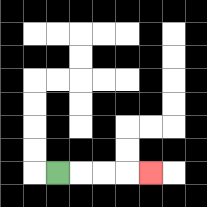{'start': '[2, 7]', 'end': '[6, 7]', 'path_directions': 'R,R,R,R', 'path_coordinates': '[[2, 7], [3, 7], [4, 7], [5, 7], [6, 7]]'}